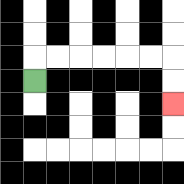{'start': '[1, 3]', 'end': '[7, 4]', 'path_directions': 'U,R,R,R,R,R,R,D,D', 'path_coordinates': '[[1, 3], [1, 2], [2, 2], [3, 2], [4, 2], [5, 2], [6, 2], [7, 2], [7, 3], [7, 4]]'}